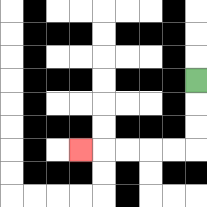{'start': '[8, 3]', 'end': '[3, 6]', 'path_directions': 'D,D,D,L,L,L,L,L', 'path_coordinates': '[[8, 3], [8, 4], [8, 5], [8, 6], [7, 6], [6, 6], [5, 6], [4, 6], [3, 6]]'}